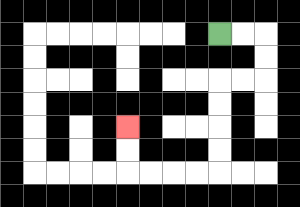{'start': '[9, 1]', 'end': '[5, 5]', 'path_directions': 'R,R,D,D,L,L,D,D,D,D,L,L,L,L,U,U', 'path_coordinates': '[[9, 1], [10, 1], [11, 1], [11, 2], [11, 3], [10, 3], [9, 3], [9, 4], [9, 5], [9, 6], [9, 7], [8, 7], [7, 7], [6, 7], [5, 7], [5, 6], [5, 5]]'}